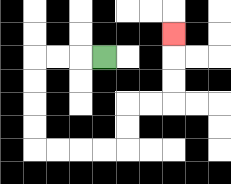{'start': '[4, 2]', 'end': '[7, 1]', 'path_directions': 'L,L,L,D,D,D,D,R,R,R,R,U,U,R,R,U,U,U', 'path_coordinates': '[[4, 2], [3, 2], [2, 2], [1, 2], [1, 3], [1, 4], [1, 5], [1, 6], [2, 6], [3, 6], [4, 6], [5, 6], [5, 5], [5, 4], [6, 4], [7, 4], [7, 3], [7, 2], [7, 1]]'}